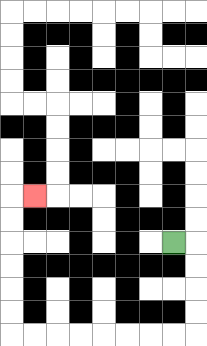{'start': '[7, 10]', 'end': '[1, 8]', 'path_directions': 'R,D,D,D,D,L,L,L,L,L,L,L,L,U,U,U,U,U,U,R', 'path_coordinates': '[[7, 10], [8, 10], [8, 11], [8, 12], [8, 13], [8, 14], [7, 14], [6, 14], [5, 14], [4, 14], [3, 14], [2, 14], [1, 14], [0, 14], [0, 13], [0, 12], [0, 11], [0, 10], [0, 9], [0, 8], [1, 8]]'}